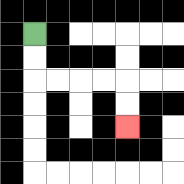{'start': '[1, 1]', 'end': '[5, 5]', 'path_directions': 'D,D,R,R,R,R,D,D', 'path_coordinates': '[[1, 1], [1, 2], [1, 3], [2, 3], [3, 3], [4, 3], [5, 3], [5, 4], [5, 5]]'}